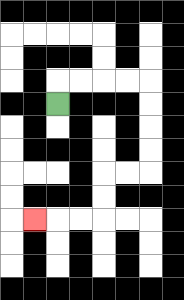{'start': '[2, 4]', 'end': '[1, 9]', 'path_directions': 'U,R,R,R,R,D,D,D,D,L,L,D,D,L,L,L', 'path_coordinates': '[[2, 4], [2, 3], [3, 3], [4, 3], [5, 3], [6, 3], [6, 4], [6, 5], [6, 6], [6, 7], [5, 7], [4, 7], [4, 8], [4, 9], [3, 9], [2, 9], [1, 9]]'}